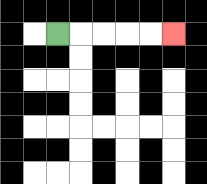{'start': '[2, 1]', 'end': '[7, 1]', 'path_directions': 'R,R,R,R,R', 'path_coordinates': '[[2, 1], [3, 1], [4, 1], [5, 1], [6, 1], [7, 1]]'}